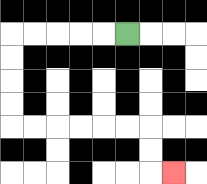{'start': '[5, 1]', 'end': '[7, 7]', 'path_directions': 'L,L,L,L,L,D,D,D,D,R,R,R,R,R,R,D,D,R', 'path_coordinates': '[[5, 1], [4, 1], [3, 1], [2, 1], [1, 1], [0, 1], [0, 2], [0, 3], [0, 4], [0, 5], [1, 5], [2, 5], [3, 5], [4, 5], [5, 5], [6, 5], [6, 6], [6, 7], [7, 7]]'}